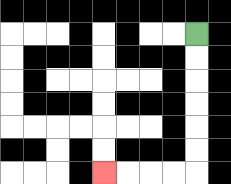{'start': '[8, 1]', 'end': '[4, 7]', 'path_directions': 'D,D,D,D,D,D,L,L,L,L', 'path_coordinates': '[[8, 1], [8, 2], [8, 3], [8, 4], [8, 5], [8, 6], [8, 7], [7, 7], [6, 7], [5, 7], [4, 7]]'}